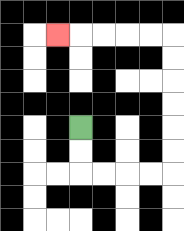{'start': '[3, 5]', 'end': '[2, 1]', 'path_directions': 'D,D,R,R,R,R,U,U,U,U,U,U,L,L,L,L,L', 'path_coordinates': '[[3, 5], [3, 6], [3, 7], [4, 7], [5, 7], [6, 7], [7, 7], [7, 6], [7, 5], [7, 4], [7, 3], [7, 2], [7, 1], [6, 1], [5, 1], [4, 1], [3, 1], [2, 1]]'}